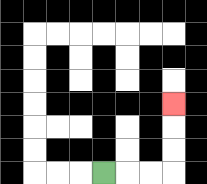{'start': '[4, 7]', 'end': '[7, 4]', 'path_directions': 'R,R,R,U,U,U', 'path_coordinates': '[[4, 7], [5, 7], [6, 7], [7, 7], [7, 6], [7, 5], [7, 4]]'}